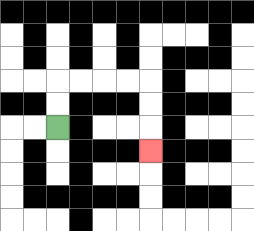{'start': '[2, 5]', 'end': '[6, 6]', 'path_directions': 'U,U,R,R,R,R,D,D,D', 'path_coordinates': '[[2, 5], [2, 4], [2, 3], [3, 3], [4, 3], [5, 3], [6, 3], [6, 4], [6, 5], [6, 6]]'}